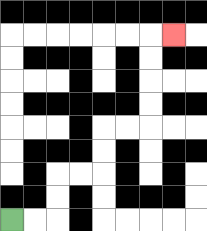{'start': '[0, 9]', 'end': '[7, 1]', 'path_directions': 'R,R,U,U,R,R,U,U,R,R,U,U,U,U,R', 'path_coordinates': '[[0, 9], [1, 9], [2, 9], [2, 8], [2, 7], [3, 7], [4, 7], [4, 6], [4, 5], [5, 5], [6, 5], [6, 4], [6, 3], [6, 2], [6, 1], [7, 1]]'}